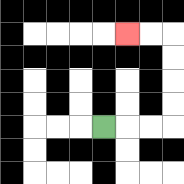{'start': '[4, 5]', 'end': '[5, 1]', 'path_directions': 'R,R,R,U,U,U,U,L,L', 'path_coordinates': '[[4, 5], [5, 5], [6, 5], [7, 5], [7, 4], [7, 3], [7, 2], [7, 1], [6, 1], [5, 1]]'}